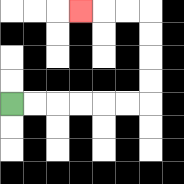{'start': '[0, 4]', 'end': '[3, 0]', 'path_directions': 'R,R,R,R,R,R,U,U,U,U,L,L,L', 'path_coordinates': '[[0, 4], [1, 4], [2, 4], [3, 4], [4, 4], [5, 4], [6, 4], [6, 3], [6, 2], [6, 1], [6, 0], [5, 0], [4, 0], [3, 0]]'}